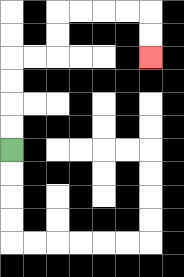{'start': '[0, 6]', 'end': '[6, 2]', 'path_directions': 'U,U,U,U,R,R,U,U,R,R,R,R,D,D', 'path_coordinates': '[[0, 6], [0, 5], [0, 4], [0, 3], [0, 2], [1, 2], [2, 2], [2, 1], [2, 0], [3, 0], [4, 0], [5, 0], [6, 0], [6, 1], [6, 2]]'}